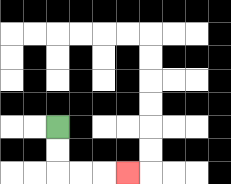{'start': '[2, 5]', 'end': '[5, 7]', 'path_directions': 'D,D,R,R,R', 'path_coordinates': '[[2, 5], [2, 6], [2, 7], [3, 7], [4, 7], [5, 7]]'}